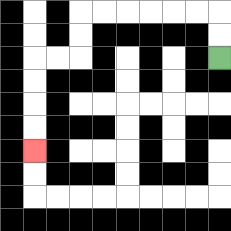{'start': '[9, 2]', 'end': '[1, 6]', 'path_directions': 'U,U,L,L,L,L,L,L,D,D,L,L,D,D,D,D', 'path_coordinates': '[[9, 2], [9, 1], [9, 0], [8, 0], [7, 0], [6, 0], [5, 0], [4, 0], [3, 0], [3, 1], [3, 2], [2, 2], [1, 2], [1, 3], [1, 4], [1, 5], [1, 6]]'}